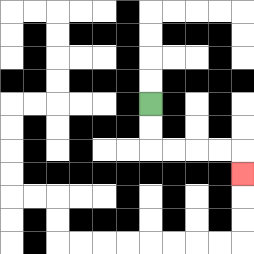{'start': '[6, 4]', 'end': '[10, 7]', 'path_directions': 'D,D,R,R,R,R,D', 'path_coordinates': '[[6, 4], [6, 5], [6, 6], [7, 6], [8, 6], [9, 6], [10, 6], [10, 7]]'}